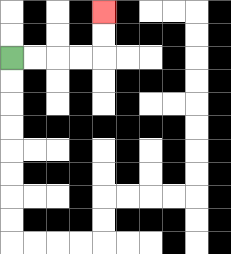{'start': '[0, 2]', 'end': '[4, 0]', 'path_directions': 'R,R,R,R,U,U', 'path_coordinates': '[[0, 2], [1, 2], [2, 2], [3, 2], [4, 2], [4, 1], [4, 0]]'}